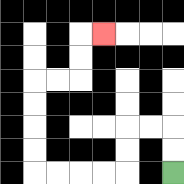{'start': '[7, 7]', 'end': '[4, 1]', 'path_directions': 'U,U,L,L,D,D,L,L,L,L,U,U,U,U,R,R,U,U,R', 'path_coordinates': '[[7, 7], [7, 6], [7, 5], [6, 5], [5, 5], [5, 6], [5, 7], [4, 7], [3, 7], [2, 7], [1, 7], [1, 6], [1, 5], [1, 4], [1, 3], [2, 3], [3, 3], [3, 2], [3, 1], [4, 1]]'}